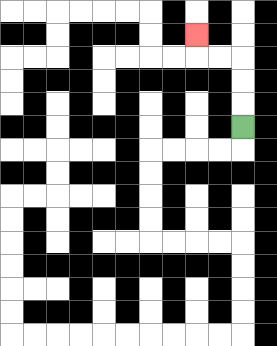{'start': '[10, 5]', 'end': '[8, 1]', 'path_directions': 'U,U,U,L,L,U', 'path_coordinates': '[[10, 5], [10, 4], [10, 3], [10, 2], [9, 2], [8, 2], [8, 1]]'}